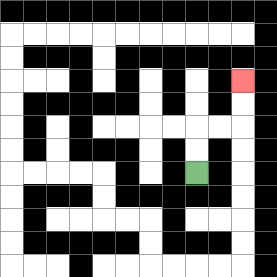{'start': '[8, 7]', 'end': '[10, 3]', 'path_directions': 'U,U,R,R,U,U', 'path_coordinates': '[[8, 7], [8, 6], [8, 5], [9, 5], [10, 5], [10, 4], [10, 3]]'}